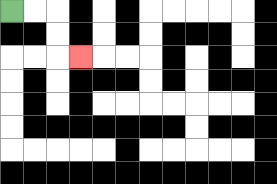{'start': '[0, 0]', 'end': '[3, 2]', 'path_directions': 'R,R,D,D,R', 'path_coordinates': '[[0, 0], [1, 0], [2, 0], [2, 1], [2, 2], [3, 2]]'}